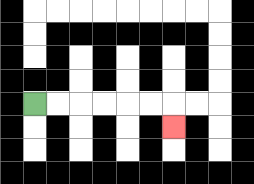{'start': '[1, 4]', 'end': '[7, 5]', 'path_directions': 'R,R,R,R,R,R,D', 'path_coordinates': '[[1, 4], [2, 4], [3, 4], [4, 4], [5, 4], [6, 4], [7, 4], [7, 5]]'}